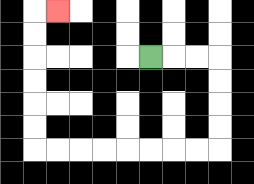{'start': '[6, 2]', 'end': '[2, 0]', 'path_directions': 'R,R,R,D,D,D,D,L,L,L,L,L,L,L,L,U,U,U,U,U,U,R', 'path_coordinates': '[[6, 2], [7, 2], [8, 2], [9, 2], [9, 3], [9, 4], [9, 5], [9, 6], [8, 6], [7, 6], [6, 6], [5, 6], [4, 6], [3, 6], [2, 6], [1, 6], [1, 5], [1, 4], [1, 3], [1, 2], [1, 1], [1, 0], [2, 0]]'}